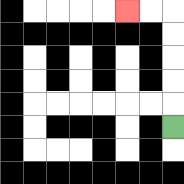{'start': '[7, 5]', 'end': '[5, 0]', 'path_directions': 'U,U,U,U,U,L,L', 'path_coordinates': '[[7, 5], [7, 4], [7, 3], [7, 2], [7, 1], [7, 0], [6, 0], [5, 0]]'}